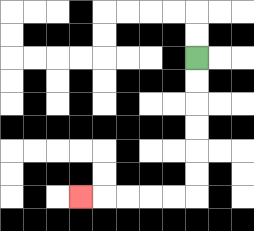{'start': '[8, 2]', 'end': '[3, 8]', 'path_directions': 'D,D,D,D,D,D,L,L,L,L,L', 'path_coordinates': '[[8, 2], [8, 3], [8, 4], [8, 5], [8, 6], [8, 7], [8, 8], [7, 8], [6, 8], [5, 8], [4, 8], [3, 8]]'}